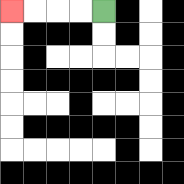{'start': '[4, 0]', 'end': '[0, 0]', 'path_directions': 'L,L,L,L', 'path_coordinates': '[[4, 0], [3, 0], [2, 0], [1, 0], [0, 0]]'}